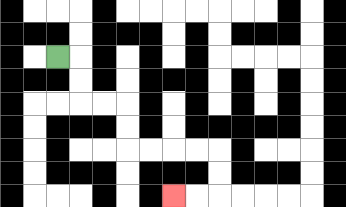{'start': '[2, 2]', 'end': '[7, 8]', 'path_directions': 'R,D,D,R,R,D,D,R,R,R,R,D,D,L,L', 'path_coordinates': '[[2, 2], [3, 2], [3, 3], [3, 4], [4, 4], [5, 4], [5, 5], [5, 6], [6, 6], [7, 6], [8, 6], [9, 6], [9, 7], [9, 8], [8, 8], [7, 8]]'}